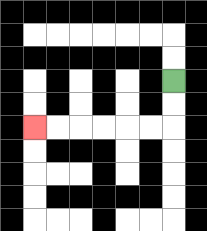{'start': '[7, 3]', 'end': '[1, 5]', 'path_directions': 'D,D,L,L,L,L,L,L', 'path_coordinates': '[[7, 3], [7, 4], [7, 5], [6, 5], [5, 5], [4, 5], [3, 5], [2, 5], [1, 5]]'}